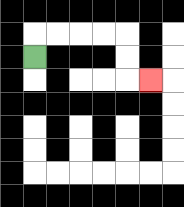{'start': '[1, 2]', 'end': '[6, 3]', 'path_directions': 'U,R,R,R,R,D,D,R', 'path_coordinates': '[[1, 2], [1, 1], [2, 1], [3, 1], [4, 1], [5, 1], [5, 2], [5, 3], [6, 3]]'}